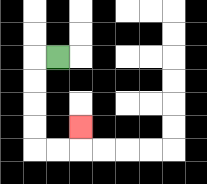{'start': '[2, 2]', 'end': '[3, 5]', 'path_directions': 'L,D,D,D,D,R,R,U', 'path_coordinates': '[[2, 2], [1, 2], [1, 3], [1, 4], [1, 5], [1, 6], [2, 6], [3, 6], [3, 5]]'}